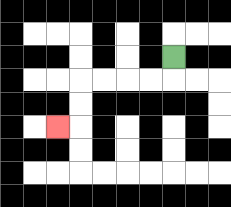{'start': '[7, 2]', 'end': '[2, 5]', 'path_directions': 'D,L,L,L,L,D,D,L', 'path_coordinates': '[[7, 2], [7, 3], [6, 3], [5, 3], [4, 3], [3, 3], [3, 4], [3, 5], [2, 5]]'}